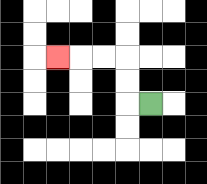{'start': '[6, 4]', 'end': '[2, 2]', 'path_directions': 'L,U,U,L,L,L', 'path_coordinates': '[[6, 4], [5, 4], [5, 3], [5, 2], [4, 2], [3, 2], [2, 2]]'}